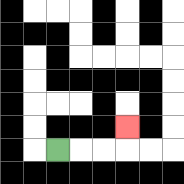{'start': '[2, 6]', 'end': '[5, 5]', 'path_directions': 'R,R,R,U', 'path_coordinates': '[[2, 6], [3, 6], [4, 6], [5, 6], [5, 5]]'}